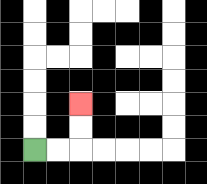{'start': '[1, 6]', 'end': '[3, 4]', 'path_directions': 'R,R,U,U', 'path_coordinates': '[[1, 6], [2, 6], [3, 6], [3, 5], [3, 4]]'}